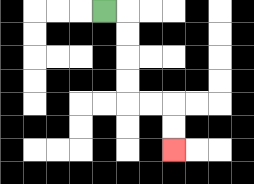{'start': '[4, 0]', 'end': '[7, 6]', 'path_directions': 'R,D,D,D,D,R,R,D,D', 'path_coordinates': '[[4, 0], [5, 0], [5, 1], [5, 2], [5, 3], [5, 4], [6, 4], [7, 4], [7, 5], [7, 6]]'}